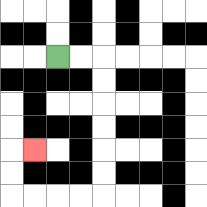{'start': '[2, 2]', 'end': '[1, 6]', 'path_directions': 'R,R,D,D,D,D,D,D,L,L,L,L,U,U,R', 'path_coordinates': '[[2, 2], [3, 2], [4, 2], [4, 3], [4, 4], [4, 5], [4, 6], [4, 7], [4, 8], [3, 8], [2, 8], [1, 8], [0, 8], [0, 7], [0, 6], [1, 6]]'}